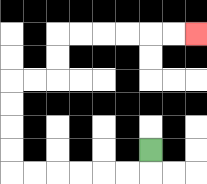{'start': '[6, 6]', 'end': '[8, 1]', 'path_directions': 'D,L,L,L,L,L,L,U,U,U,U,R,R,U,U,R,R,R,R,R,R', 'path_coordinates': '[[6, 6], [6, 7], [5, 7], [4, 7], [3, 7], [2, 7], [1, 7], [0, 7], [0, 6], [0, 5], [0, 4], [0, 3], [1, 3], [2, 3], [2, 2], [2, 1], [3, 1], [4, 1], [5, 1], [6, 1], [7, 1], [8, 1]]'}